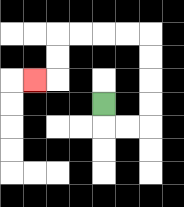{'start': '[4, 4]', 'end': '[1, 3]', 'path_directions': 'D,R,R,U,U,U,U,L,L,L,L,D,D,L', 'path_coordinates': '[[4, 4], [4, 5], [5, 5], [6, 5], [6, 4], [6, 3], [6, 2], [6, 1], [5, 1], [4, 1], [3, 1], [2, 1], [2, 2], [2, 3], [1, 3]]'}